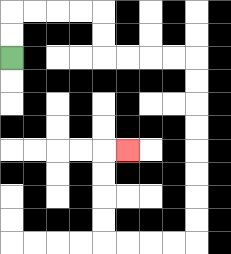{'start': '[0, 2]', 'end': '[5, 6]', 'path_directions': 'U,U,R,R,R,R,D,D,R,R,R,R,D,D,D,D,D,D,D,D,L,L,L,L,U,U,U,U,R', 'path_coordinates': '[[0, 2], [0, 1], [0, 0], [1, 0], [2, 0], [3, 0], [4, 0], [4, 1], [4, 2], [5, 2], [6, 2], [7, 2], [8, 2], [8, 3], [8, 4], [8, 5], [8, 6], [8, 7], [8, 8], [8, 9], [8, 10], [7, 10], [6, 10], [5, 10], [4, 10], [4, 9], [4, 8], [4, 7], [4, 6], [5, 6]]'}